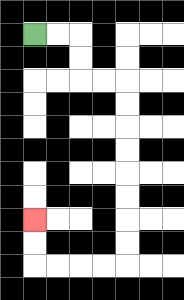{'start': '[1, 1]', 'end': '[1, 9]', 'path_directions': 'R,R,D,D,R,R,D,D,D,D,D,D,D,D,L,L,L,L,U,U', 'path_coordinates': '[[1, 1], [2, 1], [3, 1], [3, 2], [3, 3], [4, 3], [5, 3], [5, 4], [5, 5], [5, 6], [5, 7], [5, 8], [5, 9], [5, 10], [5, 11], [4, 11], [3, 11], [2, 11], [1, 11], [1, 10], [1, 9]]'}